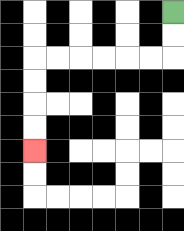{'start': '[7, 0]', 'end': '[1, 6]', 'path_directions': 'D,D,L,L,L,L,L,L,D,D,D,D', 'path_coordinates': '[[7, 0], [7, 1], [7, 2], [6, 2], [5, 2], [4, 2], [3, 2], [2, 2], [1, 2], [1, 3], [1, 4], [1, 5], [1, 6]]'}